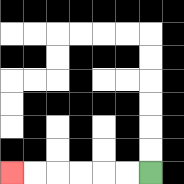{'start': '[6, 7]', 'end': '[0, 7]', 'path_directions': 'L,L,L,L,L,L', 'path_coordinates': '[[6, 7], [5, 7], [4, 7], [3, 7], [2, 7], [1, 7], [0, 7]]'}